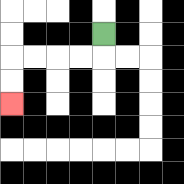{'start': '[4, 1]', 'end': '[0, 4]', 'path_directions': 'D,L,L,L,L,D,D', 'path_coordinates': '[[4, 1], [4, 2], [3, 2], [2, 2], [1, 2], [0, 2], [0, 3], [0, 4]]'}